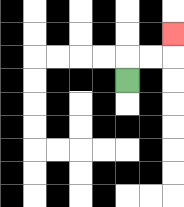{'start': '[5, 3]', 'end': '[7, 1]', 'path_directions': 'U,R,R,U', 'path_coordinates': '[[5, 3], [5, 2], [6, 2], [7, 2], [7, 1]]'}